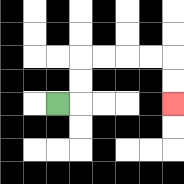{'start': '[2, 4]', 'end': '[7, 4]', 'path_directions': 'R,U,U,R,R,R,R,D,D', 'path_coordinates': '[[2, 4], [3, 4], [3, 3], [3, 2], [4, 2], [5, 2], [6, 2], [7, 2], [7, 3], [7, 4]]'}